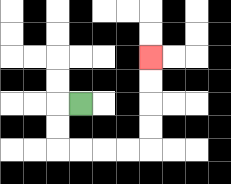{'start': '[3, 4]', 'end': '[6, 2]', 'path_directions': 'L,D,D,R,R,R,R,U,U,U,U', 'path_coordinates': '[[3, 4], [2, 4], [2, 5], [2, 6], [3, 6], [4, 6], [5, 6], [6, 6], [6, 5], [6, 4], [6, 3], [6, 2]]'}